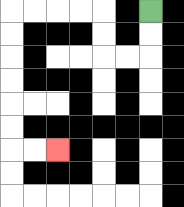{'start': '[6, 0]', 'end': '[2, 6]', 'path_directions': 'D,D,L,L,U,U,L,L,L,L,D,D,D,D,D,D,R,R', 'path_coordinates': '[[6, 0], [6, 1], [6, 2], [5, 2], [4, 2], [4, 1], [4, 0], [3, 0], [2, 0], [1, 0], [0, 0], [0, 1], [0, 2], [0, 3], [0, 4], [0, 5], [0, 6], [1, 6], [2, 6]]'}